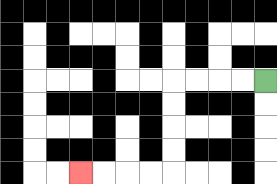{'start': '[11, 3]', 'end': '[3, 7]', 'path_directions': 'L,L,L,L,D,D,D,D,L,L,L,L', 'path_coordinates': '[[11, 3], [10, 3], [9, 3], [8, 3], [7, 3], [7, 4], [7, 5], [7, 6], [7, 7], [6, 7], [5, 7], [4, 7], [3, 7]]'}